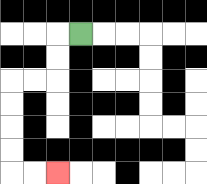{'start': '[3, 1]', 'end': '[2, 7]', 'path_directions': 'L,D,D,L,L,D,D,D,D,R,R', 'path_coordinates': '[[3, 1], [2, 1], [2, 2], [2, 3], [1, 3], [0, 3], [0, 4], [0, 5], [0, 6], [0, 7], [1, 7], [2, 7]]'}